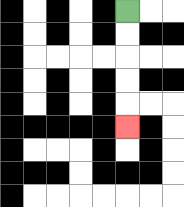{'start': '[5, 0]', 'end': '[5, 5]', 'path_directions': 'D,D,D,D,D', 'path_coordinates': '[[5, 0], [5, 1], [5, 2], [5, 3], [5, 4], [5, 5]]'}